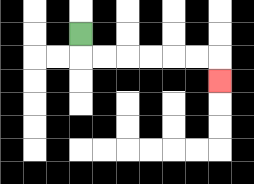{'start': '[3, 1]', 'end': '[9, 3]', 'path_directions': 'D,R,R,R,R,R,R,D', 'path_coordinates': '[[3, 1], [3, 2], [4, 2], [5, 2], [6, 2], [7, 2], [8, 2], [9, 2], [9, 3]]'}